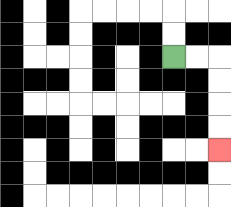{'start': '[7, 2]', 'end': '[9, 6]', 'path_directions': 'R,R,D,D,D,D', 'path_coordinates': '[[7, 2], [8, 2], [9, 2], [9, 3], [9, 4], [9, 5], [9, 6]]'}